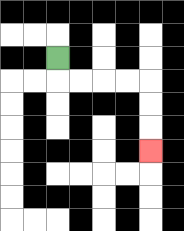{'start': '[2, 2]', 'end': '[6, 6]', 'path_directions': 'D,R,R,R,R,D,D,D', 'path_coordinates': '[[2, 2], [2, 3], [3, 3], [4, 3], [5, 3], [6, 3], [6, 4], [6, 5], [6, 6]]'}